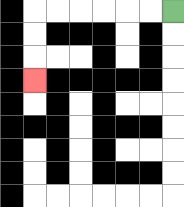{'start': '[7, 0]', 'end': '[1, 3]', 'path_directions': 'L,L,L,L,L,L,D,D,D', 'path_coordinates': '[[7, 0], [6, 0], [5, 0], [4, 0], [3, 0], [2, 0], [1, 0], [1, 1], [1, 2], [1, 3]]'}